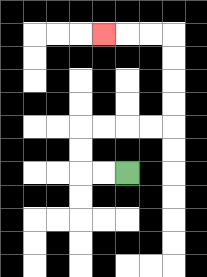{'start': '[5, 7]', 'end': '[4, 1]', 'path_directions': 'L,L,U,U,R,R,R,R,U,U,U,U,L,L,L', 'path_coordinates': '[[5, 7], [4, 7], [3, 7], [3, 6], [3, 5], [4, 5], [5, 5], [6, 5], [7, 5], [7, 4], [7, 3], [7, 2], [7, 1], [6, 1], [5, 1], [4, 1]]'}